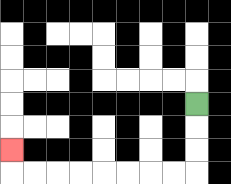{'start': '[8, 4]', 'end': '[0, 6]', 'path_directions': 'D,D,D,L,L,L,L,L,L,L,L,U', 'path_coordinates': '[[8, 4], [8, 5], [8, 6], [8, 7], [7, 7], [6, 7], [5, 7], [4, 7], [3, 7], [2, 7], [1, 7], [0, 7], [0, 6]]'}